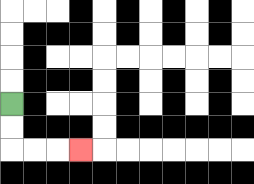{'start': '[0, 4]', 'end': '[3, 6]', 'path_directions': 'D,D,R,R,R', 'path_coordinates': '[[0, 4], [0, 5], [0, 6], [1, 6], [2, 6], [3, 6]]'}